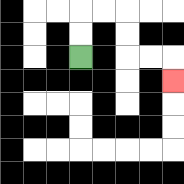{'start': '[3, 2]', 'end': '[7, 3]', 'path_directions': 'U,U,R,R,D,D,R,R,D', 'path_coordinates': '[[3, 2], [3, 1], [3, 0], [4, 0], [5, 0], [5, 1], [5, 2], [6, 2], [7, 2], [7, 3]]'}